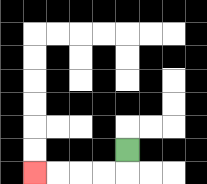{'start': '[5, 6]', 'end': '[1, 7]', 'path_directions': 'D,L,L,L,L', 'path_coordinates': '[[5, 6], [5, 7], [4, 7], [3, 7], [2, 7], [1, 7]]'}